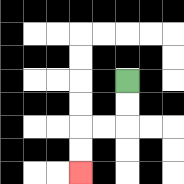{'start': '[5, 3]', 'end': '[3, 7]', 'path_directions': 'D,D,L,L,D,D', 'path_coordinates': '[[5, 3], [5, 4], [5, 5], [4, 5], [3, 5], [3, 6], [3, 7]]'}